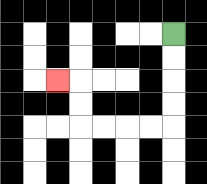{'start': '[7, 1]', 'end': '[2, 3]', 'path_directions': 'D,D,D,D,L,L,L,L,U,U,L', 'path_coordinates': '[[7, 1], [7, 2], [7, 3], [7, 4], [7, 5], [6, 5], [5, 5], [4, 5], [3, 5], [3, 4], [3, 3], [2, 3]]'}